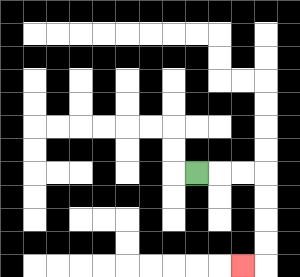{'start': '[8, 7]', 'end': '[10, 11]', 'path_directions': 'R,R,R,D,D,D,D,L', 'path_coordinates': '[[8, 7], [9, 7], [10, 7], [11, 7], [11, 8], [11, 9], [11, 10], [11, 11], [10, 11]]'}